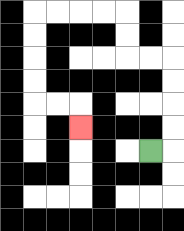{'start': '[6, 6]', 'end': '[3, 5]', 'path_directions': 'R,U,U,U,U,L,L,U,U,L,L,L,L,D,D,D,D,R,R,D', 'path_coordinates': '[[6, 6], [7, 6], [7, 5], [7, 4], [7, 3], [7, 2], [6, 2], [5, 2], [5, 1], [5, 0], [4, 0], [3, 0], [2, 0], [1, 0], [1, 1], [1, 2], [1, 3], [1, 4], [2, 4], [3, 4], [3, 5]]'}